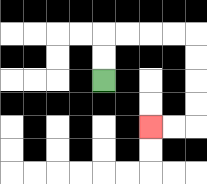{'start': '[4, 3]', 'end': '[6, 5]', 'path_directions': 'U,U,R,R,R,R,D,D,D,D,L,L', 'path_coordinates': '[[4, 3], [4, 2], [4, 1], [5, 1], [6, 1], [7, 1], [8, 1], [8, 2], [8, 3], [8, 4], [8, 5], [7, 5], [6, 5]]'}